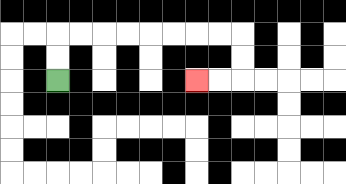{'start': '[2, 3]', 'end': '[8, 3]', 'path_directions': 'U,U,R,R,R,R,R,R,R,R,D,D,L,L', 'path_coordinates': '[[2, 3], [2, 2], [2, 1], [3, 1], [4, 1], [5, 1], [6, 1], [7, 1], [8, 1], [9, 1], [10, 1], [10, 2], [10, 3], [9, 3], [8, 3]]'}